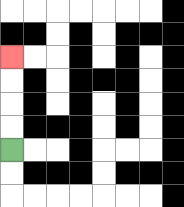{'start': '[0, 6]', 'end': '[0, 2]', 'path_directions': 'U,U,U,U', 'path_coordinates': '[[0, 6], [0, 5], [0, 4], [0, 3], [0, 2]]'}